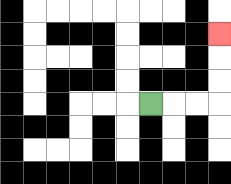{'start': '[6, 4]', 'end': '[9, 1]', 'path_directions': 'R,R,R,U,U,U', 'path_coordinates': '[[6, 4], [7, 4], [8, 4], [9, 4], [9, 3], [9, 2], [9, 1]]'}